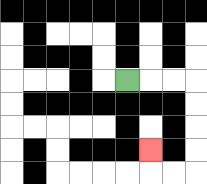{'start': '[5, 3]', 'end': '[6, 6]', 'path_directions': 'R,R,R,D,D,D,D,L,L,U', 'path_coordinates': '[[5, 3], [6, 3], [7, 3], [8, 3], [8, 4], [8, 5], [8, 6], [8, 7], [7, 7], [6, 7], [6, 6]]'}